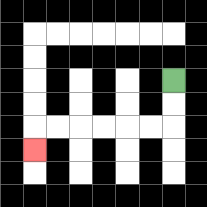{'start': '[7, 3]', 'end': '[1, 6]', 'path_directions': 'D,D,L,L,L,L,L,L,D', 'path_coordinates': '[[7, 3], [7, 4], [7, 5], [6, 5], [5, 5], [4, 5], [3, 5], [2, 5], [1, 5], [1, 6]]'}